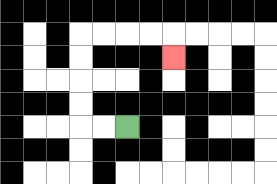{'start': '[5, 5]', 'end': '[7, 2]', 'path_directions': 'L,L,U,U,U,U,R,R,R,R,D', 'path_coordinates': '[[5, 5], [4, 5], [3, 5], [3, 4], [3, 3], [3, 2], [3, 1], [4, 1], [5, 1], [6, 1], [7, 1], [7, 2]]'}